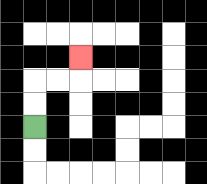{'start': '[1, 5]', 'end': '[3, 2]', 'path_directions': 'U,U,R,R,U', 'path_coordinates': '[[1, 5], [1, 4], [1, 3], [2, 3], [3, 3], [3, 2]]'}